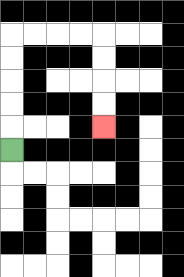{'start': '[0, 6]', 'end': '[4, 5]', 'path_directions': 'U,U,U,U,U,R,R,R,R,D,D,D,D', 'path_coordinates': '[[0, 6], [0, 5], [0, 4], [0, 3], [0, 2], [0, 1], [1, 1], [2, 1], [3, 1], [4, 1], [4, 2], [4, 3], [4, 4], [4, 5]]'}